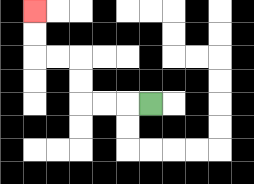{'start': '[6, 4]', 'end': '[1, 0]', 'path_directions': 'L,L,L,U,U,L,L,U,U', 'path_coordinates': '[[6, 4], [5, 4], [4, 4], [3, 4], [3, 3], [3, 2], [2, 2], [1, 2], [1, 1], [1, 0]]'}